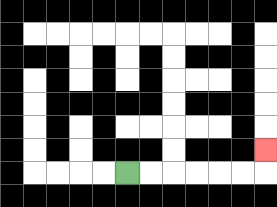{'start': '[5, 7]', 'end': '[11, 6]', 'path_directions': 'R,R,R,R,R,R,U', 'path_coordinates': '[[5, 7], [6, 7], [7, 7], [8, 7], [9, 7], [10, 7], [11, 7], [11, 6]]'}